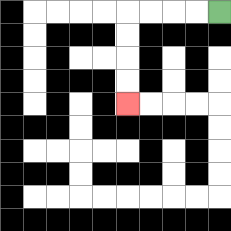{'start': '[9, 0]', 'end': '[5, 4]', 'path_directions': 'L,L,L,L,D,D,D,D', 'path_coordinates': '[[9, 0], [8, 0], [7, 0], [6, 0], [5, 0], [5, 1], [5, 2], [5, 3], [5, 4]]'}